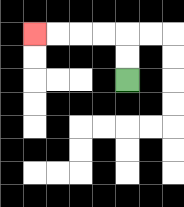{'start': '[5, 3]', 'end': '[1, 1]', 'path_directions': 'U,U,L,L,L,L', 'path_coordinates': '[[5, 3], [5, 2], [5, 1], [4, 1], [3, 1], [2, 1], [1, 1]]'}